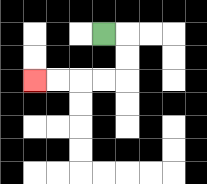{'start': '[4, 1]', 'end': '[1, 3]', 'path_directions': 'R,D,D,L,L,L,L', 'path_coordinates': '[[4, 1], [5, 1], [5, 2], [5, 3], [4, 3], [3, 3], [2, 3], [1, 3]]'}